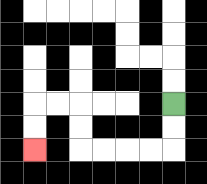{'start': '[7, 4]', 'end': '[1, 6]', 'path_directions': 'D,D,L,L,L,L,U,U,L,L,D,D', 'path_coordinates': '[[7, 4], [7, 5], [7, 6], [6, 6], [5, 6], [4, 6], [3, 6], [3, 5], [3, 4], [2, 4], [1, 4], [1, 5], [1, 6]]'}